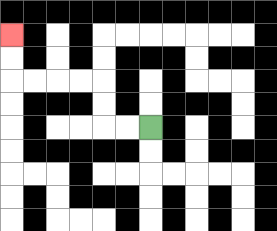{'start': '[6, 5]', 'end': '[0, 1]', 'path_directions': 'L,L,U,U,L,L,L,L,U,U', 'path_coordinates': '[[6, 5], [5, 5], [4, 5], [4, 4], [4, 3], [3, 3], [2, 3], [1, 3], [0, 3], [0, 2], [0, 1]]'}